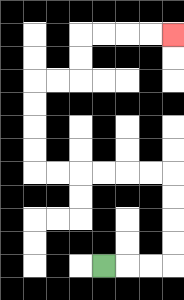{'start': '[4, 11]', 'end': '[7, 1]', 'path_directions': 'R,R,R,U,U,U,U,L,L,L,L,L,L,U,U,U,U,R,R,U,U,R,R,R,R', 'path_coordinates': '[[4, 11], [5, 11], [6, 11], [7, 11], [7, 10], [7, 9], [7, 8], [7, 7], [6, 7], [5, 7], [4, 7], [3, 7], [2, 7], [1, 7], [1, 6], [1, 5], [1, 4], [1, 3], [2, 3], [3, 3], [3, 2], [3, 1], [4, 1], [5, 1], [6, 1], [7, 1]]'}